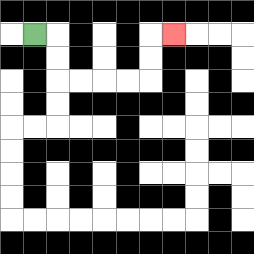{'start': '[1, 1]', 'end': '[7, 1]', 'path_directions': 'R,D,D,R,R,R,R,U,U,R', 'path_coordinates': '[[1, 1], [2, 1], [2, 2], [2, 3], [3, 3], [4, 3], [5, 3], [6, 3], [6, 2], [6, 1], [7, 1]]'}